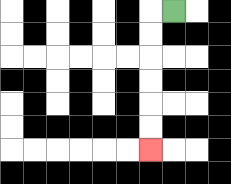{'start': '[7, 0]', 'end': '[6, 6]', 'path_directions': 'L,D,D,D,D,D,D', 'path_coordinates': '[[7, 0], [6, 0], [6, 1], [6, 2], [6, 3], [6, 4], [6, 5], [6, 6]]'}